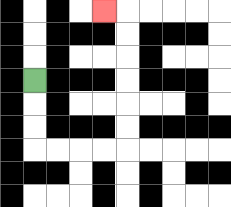{'start': '[1, 3]', 'end': '[4, 0]', 'path_directions': 'D,D,D,R,R,R,R,U,U,U,U,U,U,L', 'path_coordinates': '[[1, 3], [1, 4], [1, 5], [1, 6], [2, 6], [3, 6], [4, 6], [5, 6], [5, 5], [5, 4], [5, 3], [5, 2], [5, 1], [5, 0], [4, 0]]'}